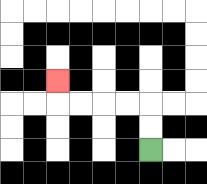{'start': '[6, 6]', 'end': '[2, 3]', 'path_directions': 'U,U,L,L,L,L,U', 'path_coordinates': '[[6, 6], [6, 5], [6, 4], [5, 4], [4, 4], [3, 4], [2, 4], [2, 3]]'}